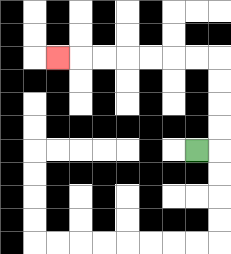{'start': '[8, 6]', 'end': '[2, 2]', 'path_directions': 'R,U,U,U,U,L,L,L,L,L,L,L', 'path_coordinates': '[[8, 6], [9, 6], [9, 5], [9, 4], [9, 3], [9, 2], [8, 2], [7, 2], [6, 2], [5, 2], [4, 2], [3, 2], [2, 2]]'}